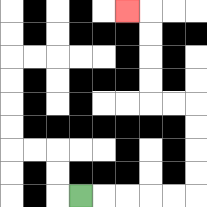{'start': '[3, 8]', 'end': '[5, 0]', 'path_directions': 'R,R,R,R,R,U,U,U,U,L,L,U,U,U,U,L', 'path_coordinates': '[[3, 8], [4, 8], [5, 8], [6, 8], [7, 8], [8, 8], [8, 7], [8, 6], [8, 5], [8, 4], [7, 4], [6, 4], [6, 3], [6, 2], [6, 1], [6, 0], [5, 0]]'}